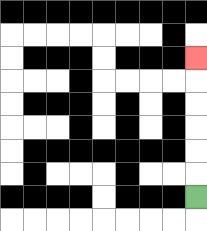{'start': '[8, 8]', 'end': '[8, 2]', 'path_directions': 'U,U,U,U,U,U', 'path_coordinates': '[[8, 8], [8, 7], [8, 6], [8, 5], [8, 4], [8, 3], [8, 2]]'}